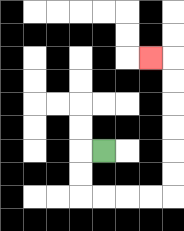{'start': '[4, 6]', 'end': '[6, 2]', 'path_directions': 'L,D,D,R,R,R,R,U,U,U,U,U,U,L', 'path_coordinates': '[[4, 6], [3, 6], [3, 7], [3, 8], [4, 8], [5, 8], [6, 8], [7, 8], [7, 7], [7, 6], [7, 5], [7, 4], [7, 3], [7, 2], [6, 2]]'}